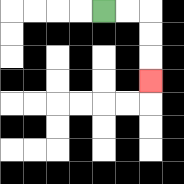{'start': '[4, 0]', 'end': '[6, 3]', 'path_directions': 'R,R,D,D,D', 'path_coordinates': '[[4, 0], [5, 0], [6, 0], [6, 1], [6, 2], [6, 3]]'}